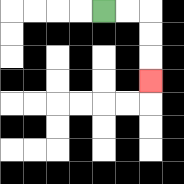{'start': '[4, 0]', 'end': '[6, 3]', 'path_directions': 'R,R,D,D,D', 'path_coordinates': '[[4, 0], [5, 0], [6, 0], [6, 1], [6, 2], [6, 3]]'}